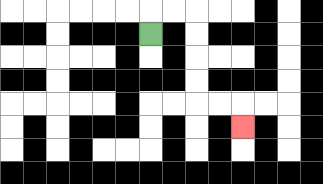{'start': '[6, 1]', 'end': '[10, 5]', 'path_directions': 'U,R,R,D,D,D,D,R,R,D', 'path_coordinates': '[[6, 1], [6, 0], [7, 0], [8, 0], [8, 1], [8, 2], [8, 3], [8, 4], [9, 4], [10, 4], [10, 5]]'}